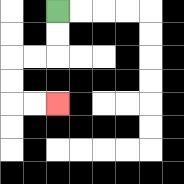{'start': '[2, 0]', 'end': '[2, 4]', 'path_directions': 'D,D,L,L,D,D,R,R', 'path_coordinates': '[[2, 0], [2, 1], [2, 2], [1, 2], [0, 2], [0, 3], [0, 4], [1, 4], [2, 4]]'}